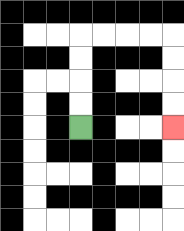{'start': '[3, 5]', 'end': '[7, 5]', 'path_directions': 'U,U,U,U,R,R,R,R,D,D,D,D', 'path_coordinates': '[[3, 5], [3, 4], [3, 3], [3, 2], [3, 1], [4, 1], [5, 1], [6, 1], [7, 1], [7, 2], [7, 3], [7, 4], [7, 5]]'}